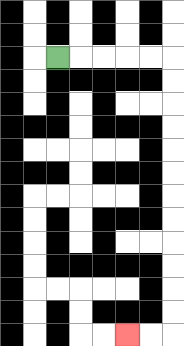{'start': '[2, 2]', 'end': '[5, 14]', 'path_directions': 'R,R,R,R,R,D,D,D,D,D,D,D,D,D,D,D,D,L,L', 'path_coordinates': '[[2, 2], [3, 2], [4, 2], [5, 2], [6, 2], [7, 2], [7, 3], [7, 4], [7, 5], [7, 6], [7, 7], [7, 8], [7, 9], [7, 10], [7, 11], [7, 12], [7, 13], [7, 14], [6, 14], [5, 14]]'}